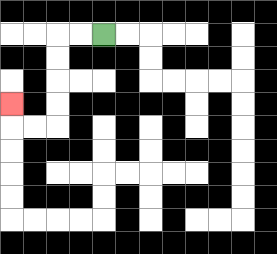{'start': '[4, 1]', 'end': '[0, 4]', 'path_directions': 'L,L,D,D,D,D,L,L,U', 'path_coordinates': '[[4, 1], [3, 1], [2, 1], [2, 2], [2, 3], [2, 4], [2, 5], [1, 5], [0, 5], [0, 4]]'}